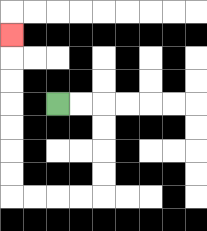{'start': '[2, 4]', 'end': '[0, 1]', 'path_directions': 'R,R,D,D,D,D,L,L,L,L,U,U,U,U,U,U,U', 'path_coordinates': '[[2, 4], [3, 4], [4, 4], [4, 5], [4, 6], [4, 7], [4, 8], [3, 8], [2, 8], [1, 8], [0, 8], [0, 7], [0, 6], [0, 5], [0, 4], [0, 3], [0, 2], [0, 1]]'}